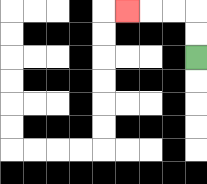{'start': '[8, 2]', 'end': '[5, 0]', 'path_directions': 'U,U,L,L,L', 'path_coordinates': '[[8, 2], [8, 1], [8, 0], [7, 0], [6, 0], [5, 0]]'}